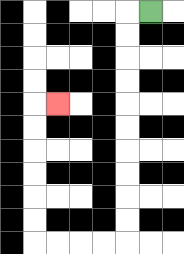{'start': '[6, 0]', 'end': '[2, 4]', 'path_directions': 'L,D,D,D,D,D,D,D,D,D,D,L,L,L,L,U,U,U,U,U,U,R', 'path_coordinates': '[[6, 0], [5, 0], [5, 1], [5, 2], [5, 3], [5, 4], [5, 5], [5, 6], [5, 7], [5, 8], [5, 9], [5, 10], [4, 10], [3, 10], [2, 10], [1, 10], [1, 9], [1, 8], [1, 7], [1, 6], [1, 5], [1, 4], [2, 4]]'}